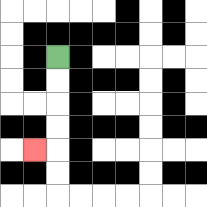{'start': '[2, 2]', 'end': '[1, 6]', 'path_directions': 'D,D,D,D,L', 'path_coordinates': '[[2, 2], [2, 3], [2, 4], [2, 5], [2, 6], [1, 6]]'}